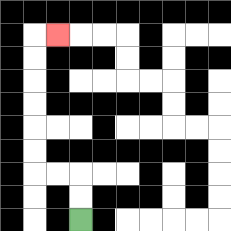{'start': '[3, 9]', 'end': '[2, 1]', 'path_directions': 'U,U,L,L,U,U,U,U,U,U,R', 'path_coordinates': '[[3, 9], [3, 8], [3, 7], [2, 7], [1, 7], [1, 6], [1, 5], [1, 4], [1, 3], [1, 2], [1, 1], [2, 1]]'}